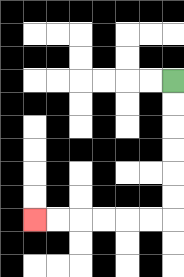{'start': '[7, 3]', 'end': '[1, 9]', 'path_directions': 'D,D,D,D,D,D,L,L,L,L,L,L', 'path_coordinates': '[[7, 3], [7, 4], [7, 5], [7, 6], [7, 7], [7, 8], [7, 9], [6, 9], [5, 9], [4, 9], [3, 9], [2, 9], [1, 9]]'}